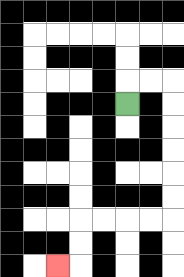{'start': '[5, 4]', 'end': '[2, 11]', 'path_directions': 'U,R,R,D,D,D,D,D,D,L,L,L,L,D,D,L', 'path_coordinates': '[[5, 4], [5, 3], [6, 3], [7, 3], [7, 4], [7, 5], [7, 6], [7, 7], [7, 8], [7, 9], [6, 9], [5, 9], [4, 9], [3, 9], [3, 10], [3, 11], [2, 11]]'}